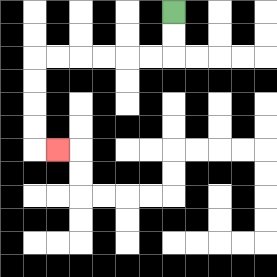{'start': '[7, 0]', 'end': '[2, 6]', 'path_directions': 'D,D,L,L,L,L,L,L,D,D,D,D,R', 'path_coordinates': '[[7, 0], [7, 1], [7, 2], [6, 2], [5, 2], [4, 2], [3, 2], [2, 2], [1, 2], [1, 3], [1, 4], [1, 5], [1, 6], [2, 6]]'}